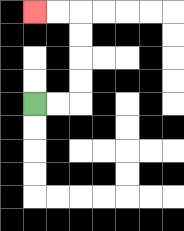{'start': '[1, 4]', 'end': '[1, 0]', 'path_directions': 'R,R,U,U,U,U,L,L', 'path_coordinates': '[[1, 4], [2, 4], [3, 4], [3, 3], [3, 2], [3, 1], [3, 0], [2, 0], [1, 0]]'}